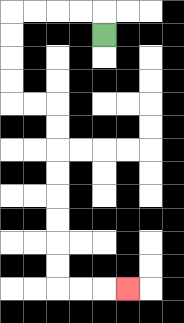{'start': '[4, 1]', 'end': '[5, 12]', 'path_directions': 'U,L,L,L,L,D,D,D,D,R,R,D,D,D,D,D,D,D,D,R,R,R', 'path_coordinates': '[[4, 1], [4, 0], [3, 0], [2, 0], [1, 0], [0, 0], [0, 1], [0, 2], [0, 3], [0, 4], [1, 4], [2, 4], [2, 5], [2, 6], [2, 7], [2, 8], [2, 9], [2, 10], [2, 11], [2, 12], [3, 12], [4, 12], [5, 12]]'}